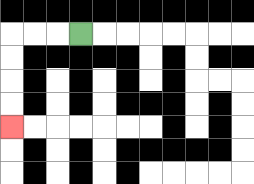{'start': '[3, 1]', 'end': '[0, 5]', 'path_directions': 'L,L,L,D,D,D,D', 'path_coordinates': '[[3, 1], [2, 1], [1, 1], [0, 1], [0, 2], [0, 3], [0, 4], [0, 5]]'}